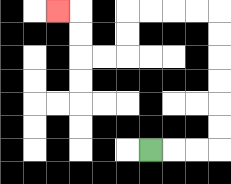{'start': '[6, 6]', 'end': '[2, 0]', 'path_directions': 'R,R,R,U,U,U,U,U,U,L,L,L,L,D,D,L,L,U,U,L', 'path_coordinates': '[[6, 6], [7, 6], [8, 6], [9, 6], [9, 5], [9, 4], [9, 3], [9, 2], [9, 1], [9, 0], [8, 0], [7, 0], [6, 0], [5, 0], [5, 1], [5, 2], [4, 2], [3, 2], [3, 1], [3, 0], [2, 0]]'}